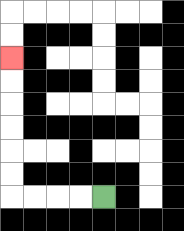{'start': '[4, 8]', 'end': '[0, 2]', 'path_directions': 'L,L,L,L,U,U,U,U,U,U', 'path_coordinates': '[[4, 8], [3, 8], [2, 8], [1, 8], [0, 8], [0, 7], [0, 6], [0, 5], [0, 4], [0, 3], [0, 2]]'}